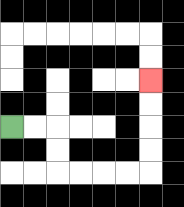{'start': '[0, 5]', 'end': '[6, 3]', 'path_directions': 'R,R,D,D,R,R,R,R,U,U,U,U', 'path_coordinates': '[[0, 5], [1, 5], [2, 5], [2, 6], [2, 7], [3, 7], [4, 7], [5, 7], [6, 7], [6, 6], [6, 5], [6, 4], [6, 3]]'}